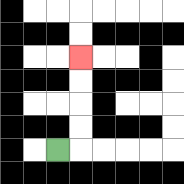{'start': '[2, 6]', 'end': '[3, 2]', 'path_directions': 'R,U,U,U,U', 'path_coordinates': '[[2, 6], [3, 6], [3, 5], [3, 4], [3, 3], [3, 2]]'}